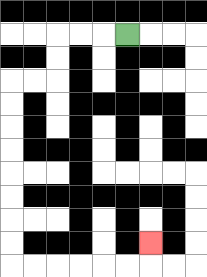{'start': '[5, 1]', 'end': '[6, 10]', 'path_directions': 'L,L,L,D,D,L,L,D,D,D,D,D,D,D,D,R,R,R,R,R,R,U', 'path_coordinates': '[[5, 1], [4, 1], [3, 1], [2, 1], [2, 2], [2, 3], [1, 3], [0, 3], [0, 4], [0, 5], [0, 6], [0, 7], [0, 8], [0, 9], [0, 10], [0, 11], [1, 11], [2, 11], [3, 11], [4, 11], [5, 11], [6, 11], [6, 10]]'}